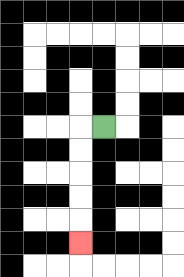{'start': '[4, 5]', 'end': '[3, 10]', 'path_directions': 'L,D,D,D,D,D', 'path_coordinates': '[[4, 5], [3, 5], [3, 6], [3, 7], [3, 8], [3, 9], [3, 10]]'}